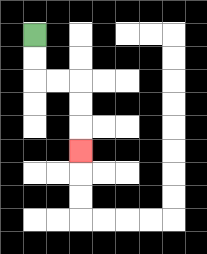{'start': '[1, 1]', 'end': '[3, 6]', 'path_directions': 'D,D,R,R,D,D,D', 'path_coordinates': '[[1, 1], [1, 2], [1, 3], [2, 3], [3, 3], [3, 4], [3, 5], [3, 6]]'}